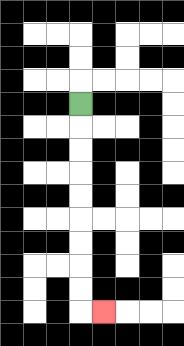{'start': '[3, 4]', 'end': '[4, 13]', 'path_directions': 'D,D,D,D,D,D,D,D,D,R', 'path_coordinates': '[[3, 4], [3, 5], [3, 6], [3, 7], [3, 8], [3, 9], [3, 10], [3, 11], [3, 12], [3, 13], [4, 13]]'}